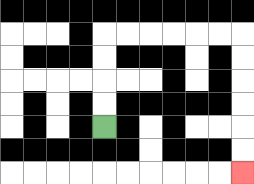{'start': '[4, 5]', 'end': '[10, 7]', 'path_directions': 'U,U,U,U,R,R,R,R,R,R,D,D,D,D,D,D', 'path_coordinates': '[[4, 5], [4, 4], [4, 3], [4, 2], [4, 1], [5, 1], [6, 1], [7, 1], [8, 1], [9, 1], [10, 1], [10, 2], [10, 3], [10, 4], [10, 5], [10, 6], [10, 7]]'}